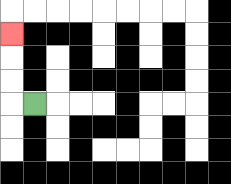{'start': '[1, 4]', 'end': '[0, 1]', 'path_directions': 'L,U,U,U', 'path_coordinates': '[[1, 4], [0, 4], [0, 3], [0, 2], [0, 1]]'}